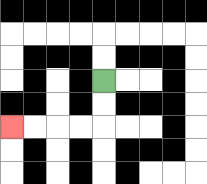{'start': '[4, 3]', 'end': '[0, 5]', 'path_directions': 'D,D,L,L,L,L', 'path_coordinates': '[[4, 3], [4, 4], [4, 5], [3, 5], [2, 5], [1, 5], [0, 5]]'}